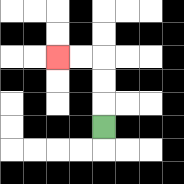{'start': '[4, 5]', 'end': '[2, 2]', 'path_directions': 'U,U,U,L,L', 'path_coordinates': '[[4, 5], [4, 4], [4, 3], [4, 2], [3, 2], [2, 2]]'}